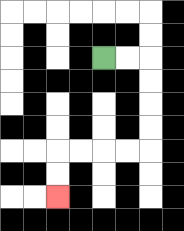{'start': '[4, 2]', 'end': '[2, 8]', 'path_directions': 'R,R,D,D,D,D,L,L,L,L,D,D', 'path_coordinates': '[[4, 2], [5, 2], [6, 2], [6, 3], [6, 4], [6, 5], [6, 6], [5, 6], [4, 6], [3, 6], [2, 6], [2, 7], [2, 8]]'}